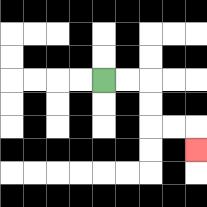{'start': '[4, 3]', 'end': '[8, 6]', 'path_directions': 'R,R,D,D,R,R,D', 'path_coordinates': '[[4, 3], [5, 3], [6, 3], [6, 4], [6, 5], [7, 5], [8, 5], [8, 6]]'}